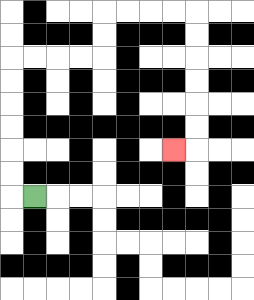{'start': '[1, 8]', 'end': '[7, 6]', 'path_directions': 'L,U,U,U,U,U,U,R,R,R,R,U,U,R,R,R,R,D,D,D,D,D,D,L', 'path_coordinates': '[[1, 8], [0, 8], [0, 7], [0, 6], [0, 5], [0, 4], [0, 3], [0, 2], [1, 2], [2, 2], [3, 2], [4, 2], [4, 1], [4, 0], [5, 0], [6, 0], [7, 0], [8, 0], [8, 1], [8, 2], [8, 3], [8, 4], [8, 5], [8, 6], [7, 6]]'}